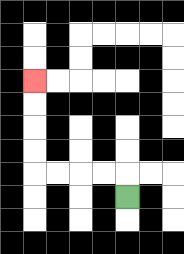{'start': '[5, 8]', 'end': '[1, 3]', 'path_directions': 'U,L,L,L,L,U,U,U,U', 'path_coordinates': '[[5, 8], [5, 7], [4, 7], [3, 7], [2, 7], [1, 7], [1, 6], [1, 5], [1, 4], [1, 3]]'}